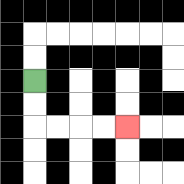{'start': '[1, 3]', 'end': '[5, 5]', 'path_directions': 'D,D,R,R,R,R', 'path_coordinates': '[[1, 3], [1, 4], [1, 5], [2, 5], [3, 5], [4, 5], [5, 5]]'}